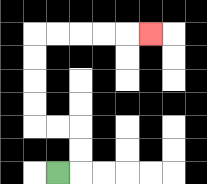{'start': '[2, 7]', 'end': '[6, 1]', 'path_directions': 'R,U,U,L,L,U,U,U,U,R,R,R,R,R', 'path_coordinates': '[[2, 7], [3, 7], [3, 6], [3, 5], [2, 5], [1, 5], [1, 4], [1, 3], [1, 2], [1, 1], [2, 1], [3, 1], [4, 1], [5, 1], [6, 1]]'}